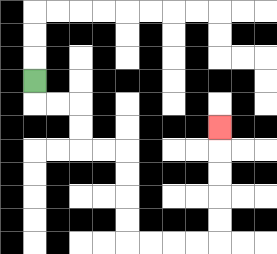{'start': '[1, 3]', 'end': '[9, 5]', 'path_directions': 'D,R,R,D,D,R,R,D,D,D,D,R,R,R,R,U,U,U,U,U', 'path_coordinates': '[[1, 3], [1, 4], [2, 4], [3, 4], [3, 5], [3, 6], [4, 6], [5, 6], [5, 7], [5, 8], [5, 9], [5, 10], [6, 10], [7, 10], [8, 10], [9, 10], [9, 9], [9, 8], [9, 7], [9, 6], [9, 5]]'}